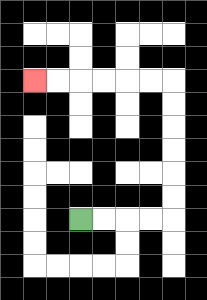{'start': '[3, 9]', 'end': '[1, 3]', 'path_directions': 'R,R,R,R,U,U,U,U,U,U,L,L,L,L,L,L', 'path_coordinates': '[[3, 9], [4, 9], [5, 9], [6, 9], [7, 9], [7, 8], [7, 7], [7, 6], [7, 5], [7, 4], [7, 3], [6, 3], [5, 3], [4, 3], [3, 3], [2, 3], [1, 3]]'}